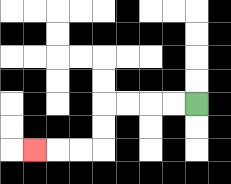{'start': '[8, 4]', 'end': '[1, 6]', 'path_directions': 'L,L,L,L,D,D,L,L,L', 'path_coordinates': '[[8, 4], [7, 4], [6, 4], [5, 4], [4, 4], [4, 5], [4, 6], [3, 6], [2, 6], [1, 6]]'}